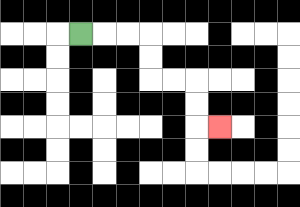{'start': '[3, 1]', 'end': '[9, 5]', 'path_directions': 'R,R,R,D,D,R,R,D,D,R', 'path_coordinates': '[[3, 1], [4, 1], [5, 1], [6, 1], [6, 2], [6, 3], [7, 3], [8, 3], [8, 4], [8, 5], [9, 5]]'}